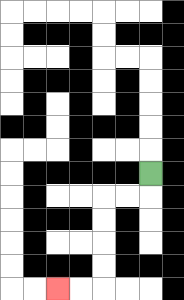{'start': '[6, 7]', 'end': '[2, 12]', 'path_directions': 'D,L,L,D,D,D,D,L,L', 'path_coordinates': '[[6, 7], [6, 8], [5, 8], [4, 8], [4, 9], [4, 10], [4, 11], [4, 12], [3, 12], [2, 12]]'}